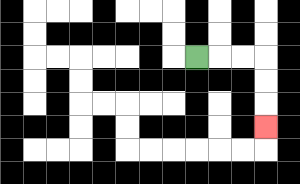{'start': '[8, 2]', 'end': '[11, 5]', 'path_directions': 'R,R,R,D,D,D', 'path_coordinates': '[[8, 2], [9, 2], [10, 2], [11, 2], [11, 3], [11, 4], [11, 5]]'}